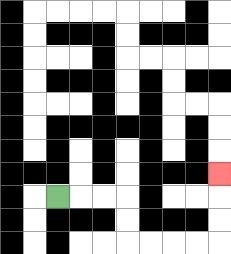{'start': '[2, 8]', 'end': '[9, 7]', 'path_directions': 'R,R,R,D,D,R,R,R,R,U,U,U', 'path_coordinates': '[[2, 8], [3, 8], [4, 8], [5, 8], [5, 9], [5, 10], [6, 10], [7, 10], [8, 10], [9, 10], [9, 9], [9, 8], [9, 7]]'}